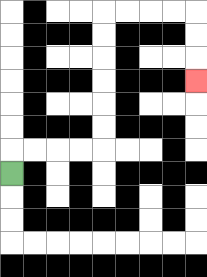{'start': '[0, 7]', 'end': '[8, 3]', 'path_directions': 'U,R,R,R,R,U,U,U,U,U,U,R,R,R,R,D,D,D', 'path_coordinates': '[[0, 7], [0, 6], [1, 6], [2, 6], [3, 6], [4, 6], [4, 5], [4, 4], [4, 3], [4, 2], [4, 1], [4, 0], [5, 0], [6, 0], [7, 0], [8, 0], [8, 1], [8, 2], [8, 3]]'}